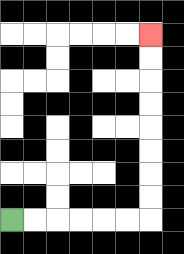{'start': '[0, 9]', 'end': '[6, 1]', 'path_directions': 'R,R,R,R,R,R,U,U,U,U,U,U,U,U', 'path_coordinates': '[[0, 9], [1, 9], [2, 9], [3, 9], [4, 9], [5, 9], [6, 9], [6, 8], [6, 7], [6, 6], [6, 5], [6, 4], [6, 3], [6, 2], [6, 1]]'}